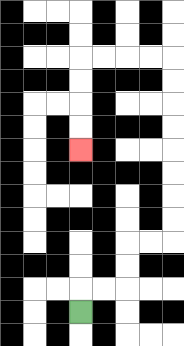{'start': '[3, 13]', 'end': '[3, 6]', 'path_directions': 'U,R,R,U,U,R,R,U,U,U,U,U,U,U,U,L,L,L,L,D,D,D,D', 'path_coordinates': '[[3, 13], [3, 12], [4, 12], [5, 12], [5, 11], [5, 10], [6, 10], [7, 10], [7, 9], [7, 8], [7, 7], [7, 6], [7, 5], [7, 4], [7, 3], [7, 2], [6, 2], [5, 2], [4, 2], [3, 2], [3, 3], [3, 4], [3, 5], [3, 6]]'}